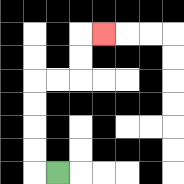{'start': '[2, 7]', 'end': '[4, 1]', 'path_directions': 'L,U,U,U,U,R,R,U,U,R', 'path_coordinates': '[[2, 7], [1, 7], [1, 6], [1, 5], [1, 4], [1, 3], [2, 3], [3, 3], [3, 2], [3, 1], [4, 1]]'}